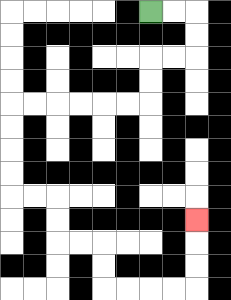{'start': '[6, 0]', 'end': '[8, 9]', 'path_directions': 'R,R,D,D,L,L,D,D,L,L,L,L,L,L,D,D,D,D,R,R,D,D,R,R,D,D,R,R,R,R,U,U,U', 'path_coordinates': '[[6, 0], [7, 0], [8, 0], [8, 1], [8, 2], [7, 2], [6, 2], [6, 3], [6, 4], [5, 4], [4, 4], [3, 4], [2, 4], [1, 4], [0, 4], [0, 5], [0, 6], [0, 7], [0, 8], [1, 8], [2, 8], [2, 9], [2, 10], [3, 10], [4, 10], [4, 11], [4, 12], [5, 12], [6, 12], [7, 12], [8, 12], [8, 11], [8, 10], [8, 9]]'}